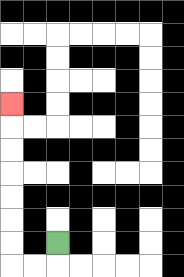{'start': '[2, 10]', 'end': '[0, 4]', 'path_directions': 'D,L,L,U,U,U,U,U,U,U', 'path_coordinates': '[[2, 10], [2, 11], [1, 11], [0, 11], [0, 10], [0, 9], [0, 8], [0, 7], [0, 6], [0, 5], [0, 4]]'}